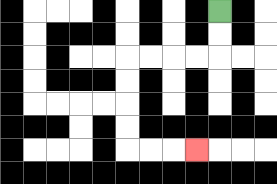{'start': '[9, 0]', 'end': '[8, 6]', 'path_directions': 'D,D,L,L,L,L,D,D,D,D,R,R,R', 'path_coordinates': '[[9, 0], [9, 1], [9, 2], [8, 2], [7, 2], [6, 2], [5, 2], [5, 3], [5, 4], [5, 5], [5, 6], [6, 6], [7, 6], [8, 6]]'}